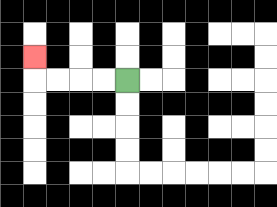{'start': '[5, 3]', 'end': '[1, 2]', 'path_directions': 'L,L,L,L,U', 'path_coordinates': '[[5, 3], [4, 3], [3, 3], [2, 3], [1, 3], [1, 2]]'}